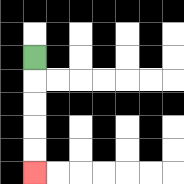{'start': '[1, 2]', 'end': '[1, 7]', 'path_directions': 'D,D,D,D,D', 'path_coordinates': '[[1, 2], [1, 3], [1, 4], [1, 5], [1, 6], [1, 7]]'}